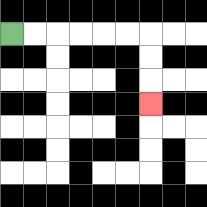{'start': '[0, 1]', 'end': '[6, 4]', 'path_directions': 'R,R,R,R,R,R,D,D,D', 'path_coordinates': '[[0, 1], [1, 1], [2, 1], [3, 1], [4, 1], [5, 1], [6, 1], [6, 2], [6, 3], [6, 4]]'}